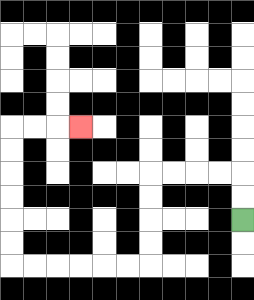{'start': '[10, 9]', 'end': '[3, 5]', 'path_directions': 'U,U,L,L,L,L,D,D,D,D,L,L,L,L,L,L,U,U,U,U,U,U,R,R,R', 'path_coordinates': '[[10, 9], [10, 8], [10, 7], [9, 7], [8, 7], [7, 7], [6, 7], [6, 8], [6, 9], [6, 10], [6, 11], [5, 11], [4, 11], [3, 11], [2, 11], [1, 11], [0, 11], [0, 10], [0, 9], [0, 8], [0, 7], [0, 6], [0, 5], [1, 5], [2, 5], [3, 5]]'}